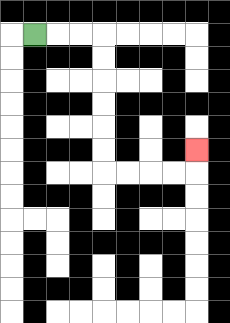{'start': '[1, 1]', 'end': '[8, 6]', 'path_directions': 'R,R,R,D,D,D,D,D,D,R,R,R,R,U', 'path_coordinates': '[[1, 1], [2, 1], [3, 1], [4, 1], [4, 2], [4, 3], [4, 4], [4, 5], [4, 6], [4, 7], [5, 7], [6, 7], [7, 7], [8, 7], [8, 6]]'}